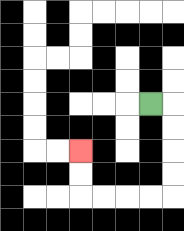{'start': '[6, 4]', 'end': '[3, 6]', 'path_directions': 'R,D,D,D,D,L,L,L,L,U,U', 'path_coordinates': '[[6, 4], [7, 4], [7, 5], [7, 6], [7, 7], [7, 8], [6, 8], [5, 8], [4, 8], [3, 8], [3, 7], [3, 6]]'}